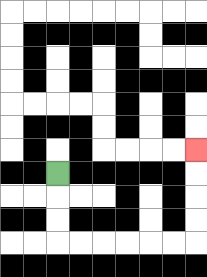{'start': '[2, 7]', 'end': '[8, 6]', 'path_directions': 'D,D,D,R,R,R,R,R,R,U,U,U,U', 'path_coordinates': '[[2, 7], [2, 8], [2, 9], [2, 10], [3, 10], [4, 10], [5, 10], [6, 10], [7, 10], [8, 10], [8, 9], [8, 8], [8, 7], [8, 6]]'}